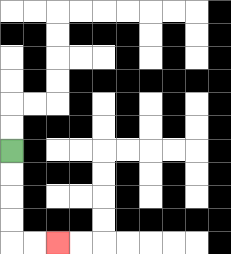{'start': '[0, 6]', 'end': '[2, 10]', 'path_directions': 'D,D,D,D,R,R', 'path_coordinates': '[[0, 6], [0, 7], [0, 8], [0, 9], [0, 10], [1, 10], [2, 10]]'}